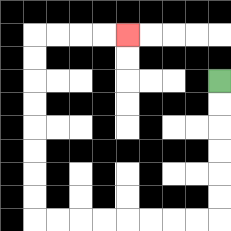{'start': '[9, 3]', 'end': '[5, 1]', 'path_directions': 'D,D,D,D,D,D,L,L,L,L,L,L,L,L,U,U,U,U,U,U,U,U,R,R,R,R', 'path_coordinates': '[[9, 3], [9, 4], [9, 5], [9, 6], [9, 7], [9, 8], [9, 9], [8, 9], [7, 9], [6, 9], [5, 9], [4, 9], [3, 9], [2, 9], [1, 9], [1, 8], [1, 7], [1, 6], [1, 5], [1, 4], [1, 3], [1, 2], [1, 1], [2, 1], [3, 1], [4, 1], [5, 1]]'}